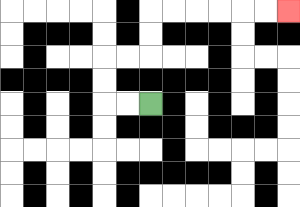{'start': '[6, 4]', 'end': '[12, 0]', 'path_directions': 'L,L,U,U,R,R,U,U,R,R,R,R,R,R', 'path_coordinates': '[[6, 4], [5, 4], [4, 4], [4, 3], [4, 2], [5, 2], [6, 2], [6, 1], [6, 0], [7, 0], [8, 0], [9, 0], [10, 0], [11, 0], [12, 0]]'}